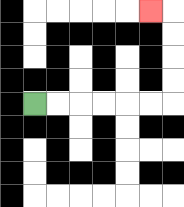{'start': '[1, 4]', 'end': '[6, 0]', 'path_directions': 'R,R,R,R,R,R,U,U,U,U,L', 'path_coordinates': '[[1, 4], [2, 4], [3, 4], [4, 4], [5, 4], [6, 4], [7, 4], [7, 3], [7, 2], [7, 1], [7, 0], [6, 0]]'}